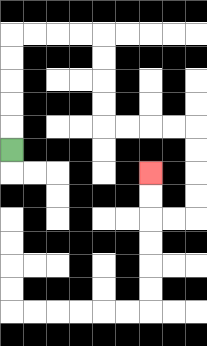{'start': '[0, 6]', 'end': '[6, 7]', 'path_directions': 'U,U,U,U,U,R,R,R,R,D,D,D,D,R,R,R,R,D,D,D,D,L,L,U,U', 'path_coordinates': '[[0, 6], [0, 5], [0, 4], [0, 3], [0, 2], [0, 1], [1, 1], [2, 1], [3, 1], [4, 1], [4, 2], [4, 3], [4, 4], [4, 5], [5, 5], [6, 5], [7, 5], [8, 5], [8, 6], [8, 7], [8, 8], [8, 9], [7, 9], [6, 9], [6, 8], [6, 7]]'}